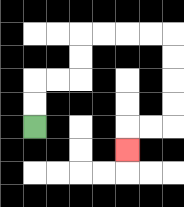{'start': '[1, 5]', 'end': '[5, 6]', 'path_directions': 'U,U,R,R,U,U,R,R,R,R,D,D,D,D,L,L,D', 'path_coordinates': '[[1, 5], [1, 4], [1, 3], [2, 3], [3, 3], [3, 2], [3, 1], [4, 1], [5, 1], [6, 1], [7, 1], [7, 2], [7, 3], [7, 4], [7, 5], [6, 5], [5, 5], [5, 6]]'}